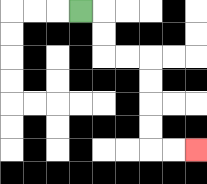{'start': '[3, 0]', 'end': '[8, 6]', 'path_directions': 'R,D,D,R,R,D,D,D,D,R,R', 'path_coordinates': '[[3, 0], [4, 0], [4, 1], [4, 2], [5, 2], [6, 2], [6, 3], [6, 4], [6, 5], [6, 6], [7, 6], [8, 6]]'}